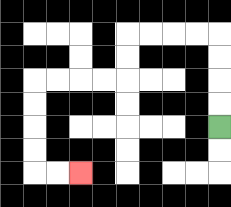{'start': '[9, 5]', 'end': '[3, 7]', 'path_directions': 'U,U,U,U,L,L,L,L,D,D,L,L,L,L,D,D,D,D,R,R', 'path_coordinates': '[[9, 5], [9, 4], [9, 3], [9, 2], [9, 1], [8, 1], [7, 1], [6, 1], [5, 1], [5, 2], [5, 3], [4, 3], [3, 3], [2, 3], [1, 3], [1, 4], [1, 5], [1, 6], [1, 7], [2, 7], [3, 7]]'}